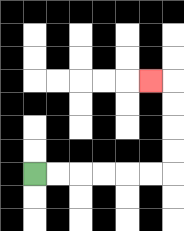{'start': '[1, 7]', 'end': '[6, 3]', 'path_directions': 'R,R,R,R,R,R,U,U,U,U,L', 'path_coordinates': '[[1, 7], [2, 7], [3, 7], [4, 7], [5, 7], [6, 7], [7, 7], [7, 6], [7, 5], [7, 4], [7, 3], [6, 3]]'}